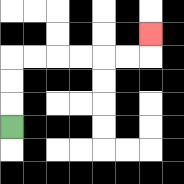{'start': '[0, 5]', 'end': '[6, 1]', 'path_directions': 'U,U,U,R,R,R,R,R,R,U', 'path_coordinates': '[[0, 5], [0, 4], [0, 3], [0, 2], [1, 2], [2, 2], [3, 2], [4, 2], [5, 2], [6, 2], [6, 1]]'}